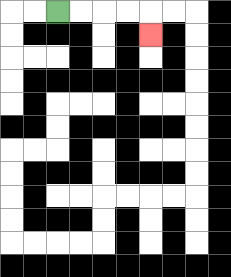{'start': '[2, 0]', 'end': '[6, 1]', 'path_directions': 'R,R,R,R,D', 'path_coordinates': '[[2, 0], [3, 0], [4, 0], [5, 0], [6, 0], [6, 1]]'}